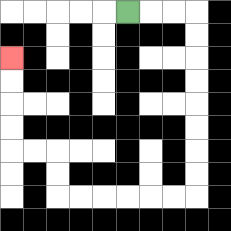{'start': '[5, 0]', 'end': '[0, 2]', 'path_directions': 'R,R,R,D,D,D,D,D,D,D,D,L,L,L,L,L,L,U,U,L,L,U,U,U,U', 'path_coordinates': '[[5, 0], [6, 0], [7, 0], [8, 0], [8, 1], [8, 2], [8, 3], [8, 4], [8, 5], [8, 6], [8, 7], [8, 8], [7, 8], [6, 8], [5, 8], [4, 8], [3, 8], [2, 8], [2, 7], [2, 6], [1, 6], [0, 6], [0, 5], [0, 4], [0, 3], [0, 2]]'}